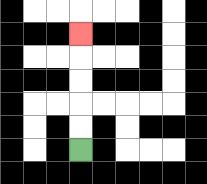{'start': '[3, 6]', 'end': '[3, 1]', 'path_directions': 'U,U,U,U,U', 'path_coordinates': '[[3, 6], [3, 5], [3, 4], [3, 3], [3, 2], [3, 1]]'}